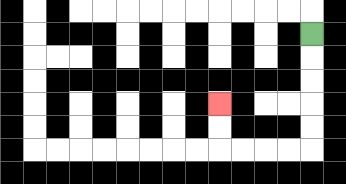{'start': '[13, 1]', 'end': '[9, 4]', 'path_directions': 'D,D,D,D,D,L,L,L,L,U,U', 'path_coordinates': '[[13, 1], [13, 2], [13, 3], [13, 4], [13, 5], [13, 6], [12, 6], [11, 6], [10, 6], [9, 6], [9, 5], [9, 4]]'}